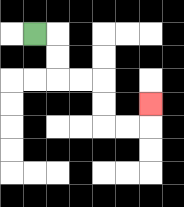{'start': '[1, 1]', 'end': '[6, 4]', 'path_directions': 'R,D,D,R,R,D,D,R,R,U', 'path_coordinates': '[[1, 1], [2, 1], [2, 2], [2, 3], [3, 3], [4, 3], [4, 4], [4, 5], [5, 5], [6, 5], [6, 4]]'}